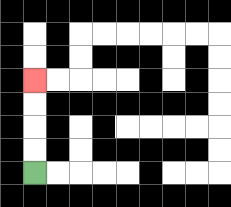{'start': '[1, 7]', 'end': '[1, 3]', 'path_directions': 'U,U,U,U', 'path_coordinates': '[[1, 7], [1, 6], [1, 5], [1, 4], [1, 3]]'}